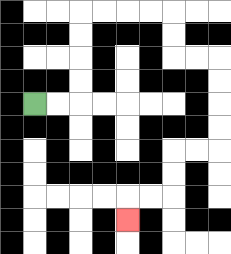{'start': '[1, 4]', 'end': '[5, 9]', 'path_directions': 'R,R,U,U,U,U,R,R,R,R,D,D,R,R,D,D,D,D,L,L,D,D,L,L,D', 'path_coordinates': '[[1, 4], [2, 4], [3, 4], [3, 3], [3, 2], [3, 1], [3, 0], [4, 0], [5, 0], [6, 0], [7, 0], [7, 1], [7, 2], [8, 2], [9, 2], [9, 3], [9, 4], [9, 5], [9, 6], [8, 6], [7, 6], [7, 7], [7, 8], [6, 8], [5, 8], [5, 9]]'}